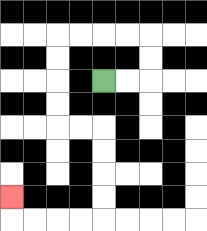{'start': '[4, 3]', 'end': '[0, 8]', 'path_directions': 'R,R,U,U,L,L,L,L,D,D,D,D,R,R,D,D,D,D,L,L,L,L,U', 'path_coordinates': '[[4, 3], [5, 3], [6, 3], [6, 2], [6, 1], [5, 1], [4, 1], [3, 1], [2, 1], [2, 2], [2, 3], [2, 4], [2, 5], [3, 5], [4, 5], [4, 6], [4, 7], [4, 8], [4, 9], [3, 9], [2, 9], [1, 9], [0, 9], [0, 8]]'}